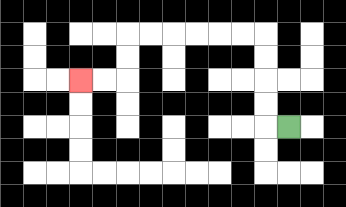{'start': '[12, 5]', 'end': '[3, 3]', 'path_directions': 'L,U,U,U,U,L,L,L,L,L,L,D,D,L,L', 'path_coordinates': '[[12, 5], [11, 5], [11, 4], [11, 3], [11, 2], [11, 1], [10, 1], [9, 1], [8, 1], [7, 1], [6, 1], [5, 1], [5, 2], [5, 3], [4, 3], [3, 3]]'}